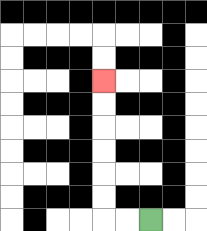{'start': '[6, 9]', 'end': '[4, 3]', 'path_directions': 'L,L,U,U,U,U,U,U', 'path_coordinates': '[[6, 9], [5, 9], [4, 9], [4, 8], [4, 7], [4, 6], [4, 5], [4, 4], [4, 3]]'}